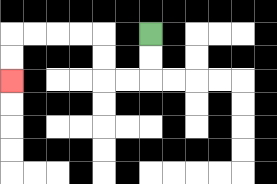{'start': '[6, 1]', 'end': '[0, 3]', 'path_directions': 'D,D,L,L,U,U,L,L,L,L,D,D', 'path_coordinates': '[[6, 1], [6, 2], [6, 3], [5, 3], [4, 3], [4, 2], [4, 1], [3, 1], [2, 1], [1, 1], [0, 1], [0, 2], [0, 3]]'}